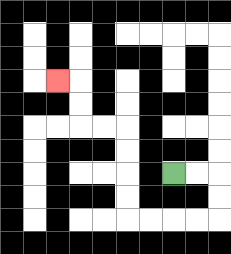{'start': '[7, 7]', 'end': '[2, 3]', 'path_directions': 'R,R,D,D,L,L,L,L,U,U,U,U,L,L,U,U,L', 'path_coordinates': '[[7, 7], [8, 7], [9, 7], [9, 8], [9, 9], [8, 9], [7, 9], [6, 9], [5, 9], [5, 8], [5, 7], [5, 6], [5, 5], [4, 5], [3, 5], [3, 4], [3, 3], [2, 3]]'}